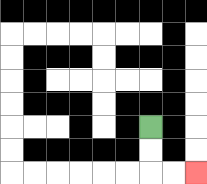{'start': '[6, 5]', 'end': '[8, 7]', 'path_directions': 'D,D,R,R', 'path_coordinates': '[[6, 5], [6, 6], [6, 7], [7, 7], [8, 7]]'}